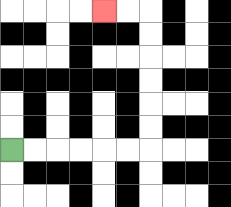{'start': '[0, 6]', 'end': '[4, 0]', 'path_directions': 'R,R,R,R,R,R,U,U,U,U,U,U,L,L', 'path_coordinates': '[[0, 6], [1, 6], [2, 6], [3, 6], [4, 6], [5, 6], [6, 6], [6, 5], [6, 4], [6, 3], [6, 2], [6, 1], [6, 0], [5, 0], [4, 0]]'}